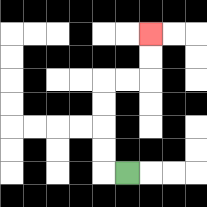{'start': '[5, 7]', 'end': '[6, 1]', 'path_directions': 'L,U,U,U,U,R,R,U,U', 'path_coordinates': '[[5, 7], [4, 7], [4, 6], [4, 5], [4, 4], [4, 3], [5, 3], [6, 3], [6, 2], [6, 1]]'}